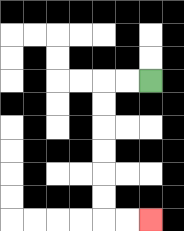{'start': '[6, 3]', 'end': '[6, 9]', 'path_directions': 'L,L,D,D,D,D,D,D,R,R', 'path_coordinates': '[[6, 3], [5, 3], [4, 3], [4, 4], [4, 5], [4, 6], [4, 7], [4, 8], [4, 9], [5, 9], [6, 9]]'}